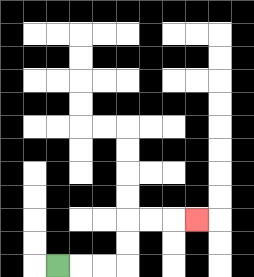{'start': '[2, 11]', 'end': '[8, 9]', 'path_directions': 'R,R,R,U,U,R,R,R', 'path_coordinates': '[[2, 11], [3, 11], [4, 11], [5, 11], [5, 10], [5, 9], [6, 9], [7, 9], [8, 9]]'}